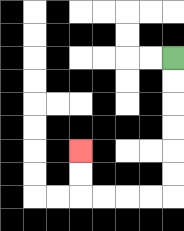{'start': '[7, 2]', 'end': '[3, 6]', 'path_directions': 'D,D,D,D,D,D,L,L,L,L,U,U', 'path_coordinates': '[[7, 2], [7, 3], [7, 4], [7, 5], [7, 6], [7, 7], [7, 8], [6, 8], [5, 8], [4, 8], [3, 8], [3, 7], [3, 6]]'}